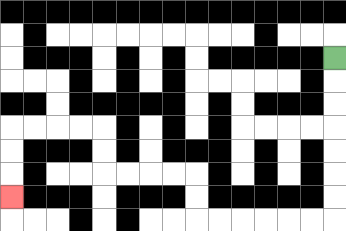{'start': '[14, 2]', 'end': '[0, 8]', 'path_directions': 'D,D,D,D,D,D,D,L,L,L,L,L,L,U,U,L,L,L,L,U,U,L,L,L,L,D,D,D', 'path_coordinates': '[[14, 2], [14, 3], [14, 4], [14, 5], [14, 6], [14, 7], [14, 8], [14, 9], [13, 9], [12, 9], [11, 9], [10, 9], [9, 9], [8, 9], [8, 8], [8, 7], [7, 7], [6, 7], [5, 7], [4, 7], [4, 6], [4, 5], [3, 5], [2, 5], [1, 5], [0, 5], [0, 6], [0, 7], [0, 8]]'}